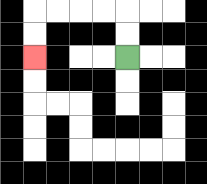{'start': '[5, 2]', 'end': '[1, 2]', 'path_directions': 'U,U,L,L,L,L,D,D', 'path_coordinates': '[[5, 2], [5, 1], [5, 0], [4, 0], [3, 0], [2, 0], [1, 0], [1, 1], [1, 2]]'}